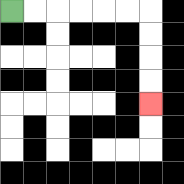{'start': '[0, 0]', 'end': '[6, 4]', 'path_directions': 'R,R,R,R,R,R,D,D,D,D', 'path_coordinates': '[[0, 0], [1, 0], [2, 0], [3, 0], [4, 0], [5, 0], [6, 0], [6, 1], [6, 2], [6, 3], [6, 4]]'}